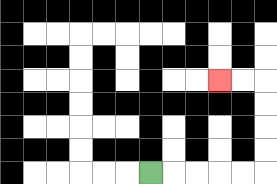{'start': '[6, 7]', 'end': '[9, 3]', 'path_directions': 'R,R,R,R,R,U,U,U,U,L,L', 'path_coordinates': '[[6, 7], [7, 7], [8, 7], [9, 7], [10, 7], [11, 7], [11, 6], [11, 5], [11, 4], [11, 3], [10, 3], [9, 3]]'}